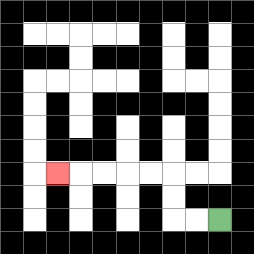{'start': '[9, 9]', 'end': '[2, 7]', 'path_directions': 'L,L,U,U,L,L,L,L,L', 'path_coordinates': '[[9, 9], [8, 9], [7, 9], [7, 8], [7, 7], [6, 7], [5, 7], [4, 7], [3, 7], [2, 7]]'}